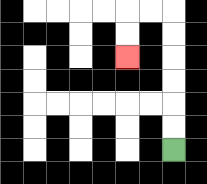{'start': '[7, 6]', 'end': '[5, 2]', 'path_directions': 'U,U,U,U,U,U,L,L,D,D', 'path_coordinates': '[[7, 6], [7, 5], [7, 4], [7, 3], [7, 2], [7, 1], [7, 0], [6, 0], [5, 0], [5, 1], [5, 2]]'}